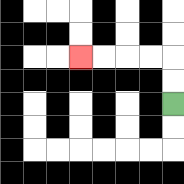{'start': '[7, 4]', 'end': '[3, 2]', 'path_directions': 'U,U,L,L,L,L', 'path_coordinates': '[[7, 4], [7, 3], [7, 2], [6, 2], [5, 2], [4, 2], [3, 2]]'}